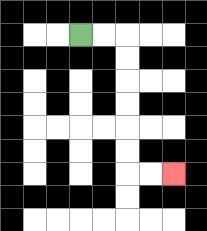{'start': '[3, 1]', 'end': '[7, 7]', 'path_directions': 'R,R,D,D,D,D,D,D,R,R', 'path_coordinates': '[[3, 1], [4, 1], [5, 1], [5, 2], [5, 3], [5, 4], [5, 5], [5, 6], [5, 7], [6, 7], [7, 7]]'}